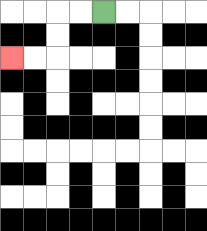{'start': '[4, 0]', 'end': '[0, 2]', 'path_directions': 'L,L,D,D,L,L', 'path_coordinates': '[[4, 0], [3, 0], [2, 0], [2, 1], [2, 2], [1, 2], [0, 2]]'}